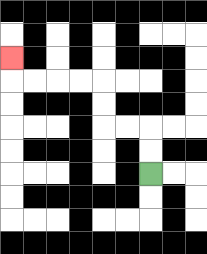{'start': '[6, 7]', 'end': '[0, 2]', 'path_directions': 'U,U,L,L,U,U,L,L,L,L,U', 'path_coordinates': '[[6, 7], [6, 6], [6, 5], [5, 5], [4, 5], [4, 4], [4, 3], [3, 3], [2, 3], [1, 3], [0, 3], [0, 2]]'}